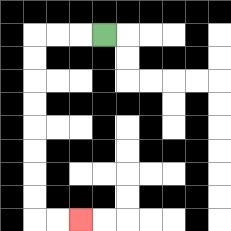{'start': '[4, 1]', 'end': '[3, 9]', 'path_directions': 'L,L,L,D,D,D,D,D,D,D,D,R,R', 'path_coordinates': '[[4, 1], [3, 1], [2, 1], [1, 1], [1, 2], [1, 3], [1, 4], [1, 5], [1, 6], [1, 7], [1, 8], [1, 9], [2, 9], [3, 9]]'}